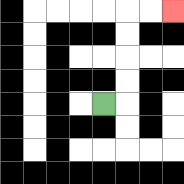{'start': '[4, 4]', 'end': '[7, 0]', 'path_directions': 'R,U,U,U,U,R,R', 'path_coordinates': '[[4, 4], [5, 4], [5, 3], [5, 2], [5, 1], [5, 0], [6, 0], [7, 0]]'}